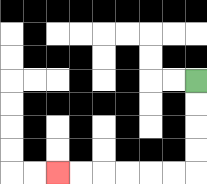{'start': '[8, 3]', 'end': '[2, 7]', 'path_directions': 'D,D,D,D,L,L,L,L,L,L', 'path_coordinates': '[[8, 3], [8, 4], [8, 5], [8, 6], [8, 7], [7, 7], [6, 7], [5, 7], [4, 7], [3, 7], [2, 7]]'}